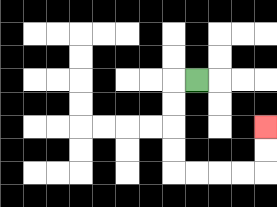{'start': '[8, 3]', 'end': '[11, 5]', 'path_directions': 'L,D,D,D,D,R,R,R,R,U,U', 'path_coordinates': '[[8, 3], [7, 3], [7, 4], [7, 5], [7, 6], [7, 7], [8, 7], [9, 7], [10, 7], [11, 7], [11, 6], [11, 5]]'}